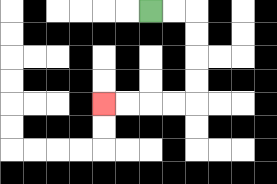{'start': '[6, 0]', 'end': '[4, 4]', 'path_directions': 'R,R,D,D,D,D,L,L,L,L', 'path_coordinates': '[[6, 0], [7, 0], [8, 0], [8, 1], [8, 2], [8, 3], [8, 4], [7, 4], [6, 4], [5, 4], [4, 4]]'}